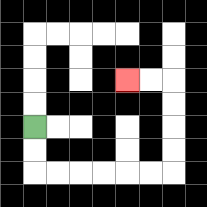{'start': '[1, 5]', 'end': '[5, 3]', 'path_directions': 'D,D,R,R,R,R,R,R,U,U,U,U,L,L', 'path_coordinates': '[[1, 5], [1, 6], [1, 7], [2, 7], [3, 7], [4, 7], [5, 7], [6, 7], [7, 7], [7, 6], [7, 5], [7, 4], [7, 3], [6, 3], [5, 3]]'}